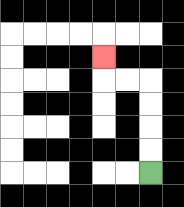{'start': '[6, 7]', 'end': '[4, 2]', 'path_directions': 'U,U,U,U,L,L,U', 'path_coordinates': '[[6, 7], [6, 6], [6, 5], [6, 4], [6, 3], [5, 3], [4, 3], [4, 2]]'}